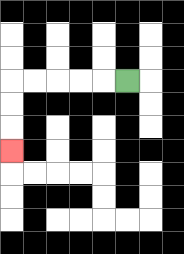{'start': '[5, 3]', 'end': '[0, 6]', 'path_directions': 'L,L,L,L,L,D,D,D', 'path_coordinates': '[[5, 3], [4, 3], [3, 3], [2, 3], [1, 3], [0, 3], [0, 4], [0, 5], [0, 6]]'}